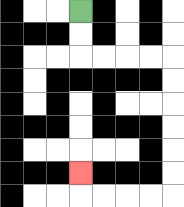{'start': '[3, 0]', 'end': '[3, 7]', 'path_directions': 'D,D,R,R,R,R,D,D,D,D,D,D,L,L,L,L,U', 'path_coordinates': '[[3, 0], [3, 1], [3, 2], [4, 2], [5, 2], [6, 2], [7, 2], [7, 3], [7, 4], [7, 5], [7, 6], [7, 7], [7, 8], [6, 8], [5, 8], [4, 8], [3, 8], [3, 7]]'}